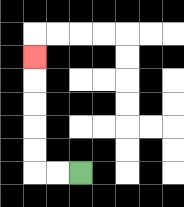{'start': '[3, 7]', 'end': '[1, 2]', 'path_directions': 'L,L,U,U,U,U,U', 'path_coordinates': '[[3, 7], [2, 7], [1, 7], [1, 6], [1, 5], [1, 4], [1, 3], [1, 2]]'}